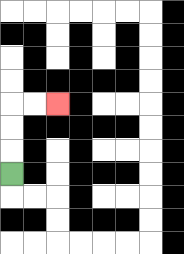{'start': '[0, 7]', 'end': '[2, 4]', 'path_directions': 'U,U,U,R,R', 'path_coordinates': '[[0, 7], [0, 6], [0, 5], [0, 4], [1, 4], [2, 4]]'}